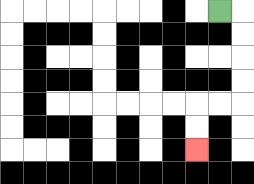{'start': '[9, 0]', 'end': '[8, 6]', 'path_directions': 'R,D,D,D,D,L,L,D,D', 'path_coordinates': '[[9, 0], [10, 0], [10, 1], [10, 2], [10, 3], [10, 4], [9, 4], [8, 4], [8, 5], [8, 6]]'}